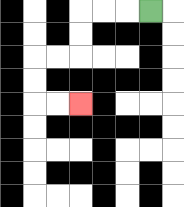{'start': '[6, 0]', 'end': '[3, 4]', 'path_directions': 'L,L,L,D,D,L,L,D,D,R,R', 'path_coordinates': '[[6, 0], [5, 0], [4, 0], [3, 0], [3, 1], [3, 2], [2, 2], [1, 2], [1, 3], [1, 4], [2, 4], [3, 4]]'}